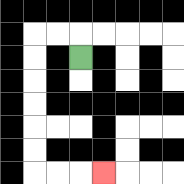{'start': '[3, 2]', 'end': '[4, 7]', 'path_directions': 'U,L,L,D,D,D,D,D,D,R,R,R', 'path_coordinates': '[[3, 2], [3, 1], [2, 1], [1, 1], [1, 2], [1, 3], [1, 4], [1, 5], [1, 6], [1, 7], [2, 7], [3, 7], [4, 7]]'}